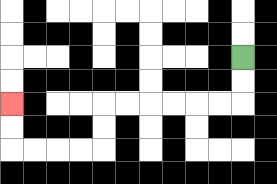{'start': '[10, 2]', 'end': '[0, 4]', 'path_directions': 'D,D,L,L,L,L,L,L,D,D,L,L,L,L,U,U', 'path_coordinates': '[[10, 2], [10, 3], [10, 4], [9, 4], [8, 4], [7, 4], [6, 4], [5, 4], [4, 4], [4, 5], [4, 6], [3, 6], [2, 6], [1, 6], [0, 6], [0, 5], [0, 4]]'}